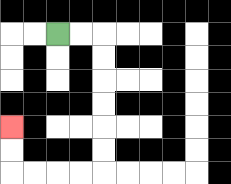{'start': '[2, 1]', 'end': '[0, 5]', 'path_directions': 'R,R,D,D,D,D,D,D,L,L,L,L,U,U', 'path_coordinates': '[[2, 1], [3, 1], [4, 1], [4, 2], [4, 3], [4, 4], [4, 5], [4, 6], [4, 7], [3, 7], [2, 7], [1, 7], [0, 7], [0, 6], [0, 5]]'}